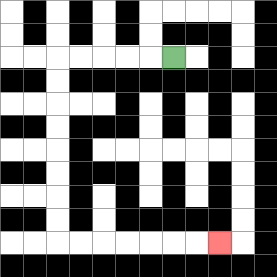{'start': '[7, 2]', 'end': '[9, 10]', 'path_directions': 'L,L,L,L,L,D,D,D,D,D,D,D,D,R,R,R,R,R,R,R', 'path_coordinates': '[[7, 2], [6, 2], [5, 2], [4, 2], [3, 2], [2, 2], [2, 3], [2, 4], [2, 5], [2, 6], [2, 7], [2, 8], [2, 9], [2, 10], [3, 10], [4, 10], [5, 10], [6, 10], [7, 10], [8, 10], [9, 10]]'}